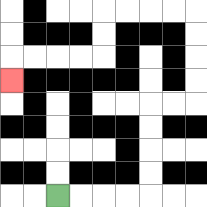{'start': '[2, 8]', 'end': '[0, 3]', 'path_directions': 'R,R,R,R,U,U,U,U,R,R,U,U,U,U,L,L,L,L,D,D,L,L,L,L,D', 'path_coordinates': '[[2, 8], [3, 8], [4, 8], [5, 8], [6, 8], [6, 7], [6, 6], [6, 5], [6, 4], [7, 4], [8, 4], [8, 3], [8, 2], [8, 1], [8, 0], [7, 0], [6, 0], [5, 0], [4, 0], [4, 1], [4, 2], [3, 2], [2, 2], [1, 2], [0, 2], [0, 3]]'}